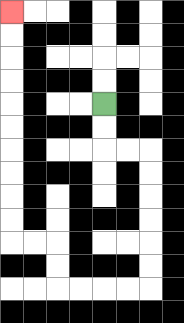{'start': '[4, 4]', 'end': '[0, 0]', 'path_directions': 'D,D,R,R,D,D,D,D,D,D,L,L,L,L,U,U,L,L,U,U,U,U,U,U,U,U,U,U', 'path_coordinates': '[[4, 4], [4, 5], [4, 6], [5, 6], [6, 6], [6, 7], [6, 8], [6, 9], [6, 10], [6, 11], [6, 12], [5, 12], [4, 12], [3, 12], [2, 12], [2, 11], [2, 10], [1, 10], [0, 10], [0, 9], [0, 8], [0, 7], [0, 6], [0, 5], [0, 4], [0, 3], [0, 2], [0, 1], [0, 0]]'}